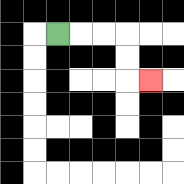{'start': '[2, 1]', 'end': '[6, 3]', 'path_directions': 'R,R,R,D,D,R', 'path_coordinates': '[[2, 1], [3, 1], [4, 1], [5, 1], [5, 2], [5, 3], [6, 3]]'}